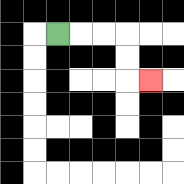{'start': '[2, 1]', 'end': '[6, 3]', 'path_directions': 'R,R,R,D,D,R', 'path_coordinates': '[[2, 1], [3, 1], [4, 1], [5, 1], [5, 2], [5, 3], [6, 3]]'}